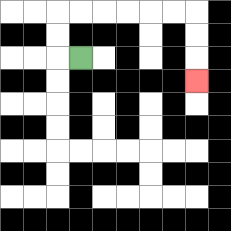{'start': '[3, 2]', 'end': '[8, 3]', 'path_directions': 'L,U,U,R,R,R,R,R,R,D,D,D', 'path_coordinates': '[[3, 2], [2, 2], [2, 1], [2, 0], [3, 0], [4, 0], [5, 0], [6, 0], [7, 0], [8, 0], [8, 1], [8, 2], [8, 3]]'}